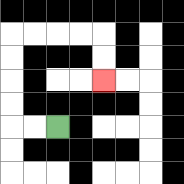{'start': '[2, 5]', 'end': '[4, 3]', 'path_directions': 'L,L,U,U,U,U,R,R,R,R,D,D', 'path_coordinates': '[[2, 5], [1, 5], [0, 5], [0, 4], [0, 3], [0, 2], [0, 1], [1, 1], [2, 1], [3, 1], [4, 1], [4, 2], [4, 3]]'}